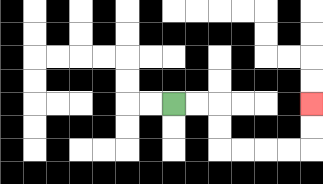{'start': '[7, 4]', 'end': '[13, 4]', 'path_directions': 'R,R,D,D,R,R,R,R,U,U', 'path_coordinates': '[[7, 4], [8, 4], [9, 4], [9, 5], [9, 6], [10, 6], [11, 6], [12, 6], [13, 6], [13, 5], [13, 4]]'}